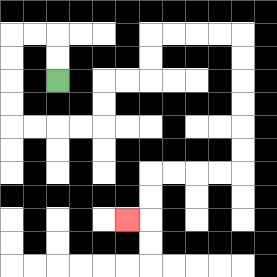{'start': '[2, 3]', 'end': '[5, 9]', 'path_directions': 'U,U,L,L,D,D,D,D,R,R,R,R,U,U,R,R,U,U,R,R,R,R,D,D,D,D,D,D,L,L,L,L,D,D,L', 'path_coordinates': '[[2, 3], [2, 2], [2, 1], [1, 1], [0, 1], [0, 2], [0, 3], [0, 4], [0, 5], [1, 5], [2, 5], [3, 5], [4, 5], [4, 4], [4, 3], [5, 3], [6, 3], [6, 2], [6, 1], [7, 1], [8, 1], [9, 1], [10, 1], [10, 2], [10, 3], [10, 4], [10, 5], [10, 6], [10, 7], [9, 7], [8, 7], [7, 7], [6, 7], [6, 8], [6, 9], [5, 9]]'}